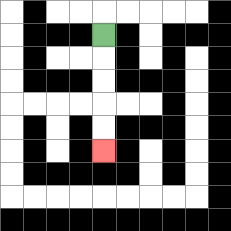{'start': '[4, 1]', 'end': '[4, 6]', 'path_directions': 'D,D,D,D,D', 'path_coordinates': '[[4, 1], [4, 2], [4, 3], [4, 4], [4, 5], [4, 6]]'}